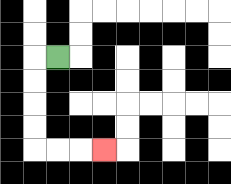{'start': '[2, 2]', 'end': '[4, 6]', 'path_directions': 'L,D,D,D,D,R,R,R', 'path_coordinates': '[[2, 2], [1, 2], [1, 3], [1, 4], [1, 5], [1, 6], [2, 6], [3, 6], [4, 6]]'}